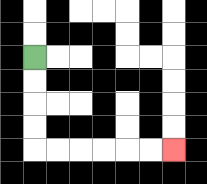{'start': '[1, 2]', 'end': '[7, 6]', 'path_directions': 'D,D,D,D,R,R,R,R,R,R', 'path_coordinates': '[[1, 2], [1, 3], [1, 4], [1, 5], [1, 6], [2, 6], [3, 6], [4, 6], [5, 6], [6, 6], [7, 6]]'}